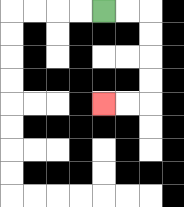{'start': '[4, 0]', 'end': '[4, 4]', 'path_directions': 'R,R,D,D,D,D,L,L', 'path_coordinates': '[[4, 0], [5, 0], [6, 0], [6, 1], [6, 2], [6, 3], [6, 4], [5, 4], [4, 4]]'}